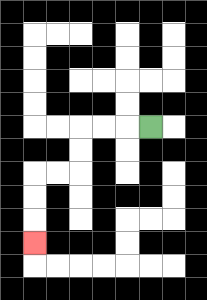{'start': '[6, 5]', 'end': '[1, 10]', 'path_directions': 'L,L,L,D,D,L,L,D,D,D', 'path_coordinates': '[[6, 5], [5, 5], [4, 5], [3, 5], [3, 6], [3, 7], [2, 7], [1, 7], [1, 8], [1, 9], [1, 10]]'}